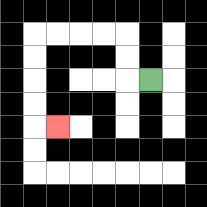{'start': '[6, 3]', 'end': '[2, 5]', 'path_directions': 'L,U,U,L,L,L,L,D,D,D,D,R', 'path_coordinates': '[[6, 3], [5, 3], [5, 2], [5, 1], [4, 1], [3, 1], [2, 1], [1, 1], [1, 2], [1, 3], [1, 4], [1, 5], [2, 5]]'}